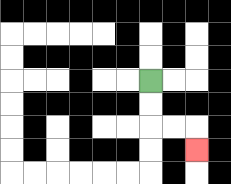{'start': '[6, 3]', 'end': '[8, 6]', 'path_directions': 'D,D,R,R,D', 'path_coordinates': '[[6, 3], [6, 4], [6, 5], [7, 5], [8, 5], [8, 6]]'}